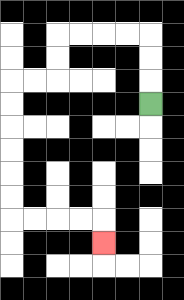{'start': '[6, 4]', 'end': '[4, 10]', 'path_directions': 'U,U,U,L,L,L,L,D,D,L,L,D,D,D,D,D,D,R,R,R,R,D', 'path_coordinates': '[[6, 4], [6, 3], [6, 2], [6, 1], [5, 1], [4, 1], [3, 1], [2, 1], [2, 2], [2, 3], [1, 3], [0, 3], [0, 4], [0, 5], [0, 6], [0, 7], [0, 8], [0, 9], [1, 9], [2, 9], [3, 9], [4, 9], [4, 10]]'}